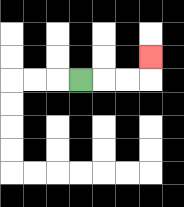{'start': '[3, 3]', 'end': '[6, 2]', 'path_directions': 'R,R,R,U', 'path_coordinates': '[[3, 3], [4, 3], [5, 3], [6, 3], [6, 2]]'}